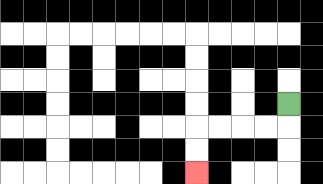{'start': '[12, 4]', 'end': '[8, 7]', 'path_directions': 'D,L,L,L,L,D,D', 'path_coordinates': '[[12, 4], [12, 5], [11, 5], [10, 5], [9, 5], [8, 5], [8, 6], [8, 7]]'}